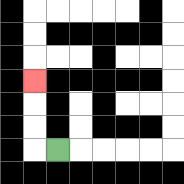{'start': '[2, 6]', 'end': '[1, 3]', 'path_directions': 'L,U,U,U', 'path_coordinates': '[[2, 6], [1, 6], [1, 5], [1, 4], [1, 3]]'}